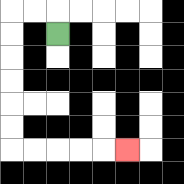{'start': '[2, 1]', 'end': '[5, 6]', 'path_directions': 'U,L,L,D,D,D,D,D,D,R,R,R,R,R', 'path_coordinates': '[[2, 1], [2, 0], [1, 0], [0, 0], [0, 1], [0, 2], [0, 3], [0, 4], [0, 5], [0, 6], [1, 6], [2, 6], [3, 6], [4, 6], [5, 6]]'}